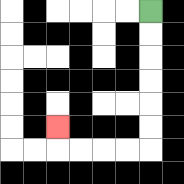{'start': '[6, 0]', 'end': '[2, 5]', 'path_directions': 'D,D,D,D,D,D,L,L,L,L,U', 'path_coordinates': '[[6, 0], [6, 1], [6, 2], [6, 3], [6, 4], [6, 5], [6, 6], [5, 6], [4, 6], [3, 6], [2, 6], [2, 5]]'}